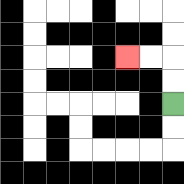{'start': '[7, 4]', 'end': '[5, 2]', 'path_directions': 'U,U,L,L', 'path_coordinates': '[[7, 4], [7, 3], [7, 2], [6, 2], [5, 2]]'}